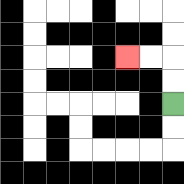{'start': '[7, 4]', 'end': '[5, 2]', 'path_directions': 'U,U,L,L', 'path_coordinates': '[[7, 4], [7, 3], [7, 2], [6, 2], [5, 2]]'}